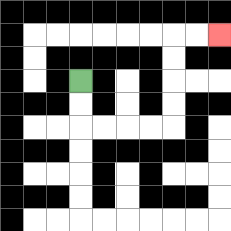{'start': '[3, 3]', 'end': '[9, 1]', 'path_directions': 'D,D,R,R,R,R,U,U,U,U,R,R', 'path_coordinates': '[[3, 3], [3, 4], [3, 5], [4, 5], [5, 5], [6, 5], [7, 5], [7, 4], [7, 3], [7, 2], [7, 1], [8, 1], [9, 1]]'}